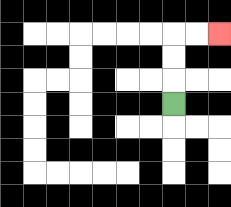{'start': '[7, 4]', 'end': '[9, 1]', 'path_directions': 'U,U,U,R,R', 'path_coordinates': '[[7, 4], [7, 3], [7, 2], [7, 1], [8, 1], [9, 1]]'}